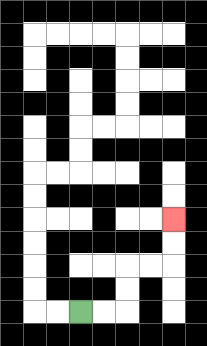{'start': '[3, 13]', 'end': '[7, 9]', 'path_directions': 'R,R,U,U,R,R,U,U', 'path_coordinates': '[[3, 13], [4, 13], [5, 13], [5, 12], [5, 11], [6, 11], [7, 11], [7, 10], [7, 9]]'}